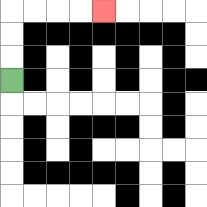{'start': '[0, 3]', 'end': '[4, 0]', 'path_directions': 'U,U,U,R,R,R,R', 'path_coordinates': '[[0, 3], [0, 2], [0, 1], [0, 0], [1, 0], [2, 0], [3, 0], [4, 0]]'}